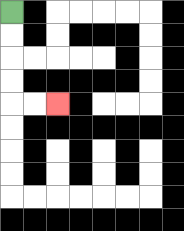{'start': '[0, 0]', 'end': '[2, 4]', 'path_directions': 'D,D,D,D,R,R', 'path_coordinates': '[[0, 0], [0, 1], [0, 2], [0, 3], [0, 4], [1, 4], [2, 4]]'}